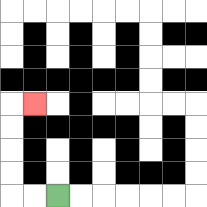{'start': '[2, 8]', 'end': '[1, 4]', 'path_directions': 'L,L,U,U,U,U,R', 'path_coordinates': '[[2, 8], [1, 8], [0, 8], [0, 7], [0, 6], [0, 5], [0, 4], [1, 4]]'}